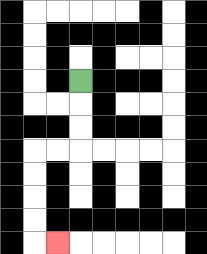{'start': '[3, 3]', 'end': '[2, 10]', 'path_directions': 'D,D,D,L,L,D,D,D,D,R', 'path_coordinates': '[[3, 3], [3, 4], [3, 5], [3, 6], [2, 6], [1, 6], [1, 7], [1, 8], [1, 9], [1, 10], [2, 10]]'}